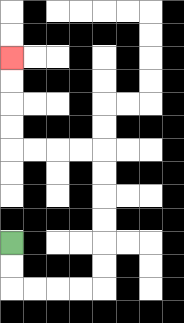{'start': '[0, 10]', 'end': '[0, 2]', 'path_directions': 'D,D,R,R,R,R,U,U,U,U,U,U,L,L,L,L,U,U,U,U', 'path_coordinates': '[[0, 10], [0, 11], [0, 12], [1, 12], [2, 12], [3, 12], [4, 12], [4, 11], [4, 10], [4, 9], [4, 8], [4, 7], [4, 6], [3, 6], [2, 6], [1, 6], [0, 6], [0, 5], [0, 4], [0, 3], [0, 2]]'}